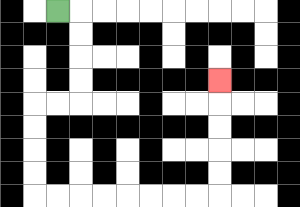{'start': '[2, 0]', 'end': '[9, 3]', 'path_directions': 'R,D,D,D,D,L,L,D,D,D,D,R,R,R,R,R,R,R,R,U,U,U,U,U', 'path_coordinates': '[[2, 0], [3, 0], [3, 1], [3, 2], [3, 3], [3, 4], [2, 4], [1, 4], [1, 5], [1, 6], [1, 7], [1, 8], [2, 8], [3, 8], [4, 8], [5, 8], [6, 8], [7, 8], [8, 8], [9, 8], [9, 7], [9, 6], [9, 5], [9, 4], [9, 3]]'}